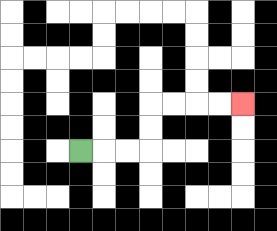{'start': '[3, 6]', 'end': '[10, 4]', 'path_directions': 'R,R,R,U,U,R,R,R,R', 'path_coordinates': '[[3, 6], [4, 6], [5, 6], [6, 6], [6, 5], [6, 4], [7, 4], [8, 4], [9, 4], [10, 4]]'}